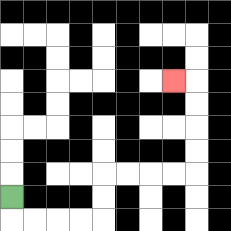{'start': '[0, 8]', 'end': '[7, 3]', 'path_directions': 'D,R,R,R,R,U,U,R,R,R,R,U,U,U,U,L', 'path_coordinates': '[[0, 8], [0, 9], [1, 9], [2, 9], [3, 9], [4, 9], [4, 8], [4, 7], [5, 7], [6, 7], [7, 7], [8, 7], [8, 6], [8, 5], [8, 4], [8, 3], [7, 3]]'}